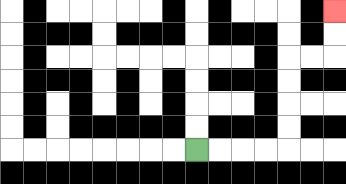{'start': '[8, 6]', 'end': '[14, 0]', 'path_directions': 'R,R,R,R,U,U,U,U,R,R,U,U', 'path_coordinates': '[[8, 6], [9, 6], [10, 6], [11, 6], [12, 6], [12, 5], [12, 4], [12, 3], [12, 2], [13, 2], [14, 2], [14, 1], [14, 0]]'}